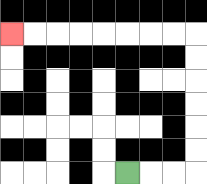{'start': '[5, 7]', 'end': '[0, 1]', 'path_directions': 'R,R,R,U,U,U,U,U,U,L,L,L,L,L,L,L,L', 'path_coordinates': '[[5, 7], [6, 7], [7, 7], [8, 7], [8, 6], [8, 5], [8, 4], [8, 3], [8, 2], [8, 1], [7, 1], [6, 1], [5, 1], [4, 1], [3, 1], [2, 1], [1, 1], [0, 1]]'}